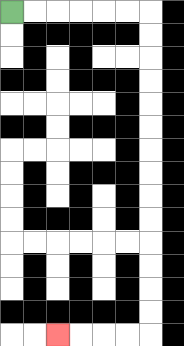{'start': '[0, 0]', 'end': '[2, 14]', 'path_directions': 'R,R,R,R,R,R,D,D,D,D,D,D,D,D,D,D,D,D,D,D,L,L,L,L', 'path_coordinates': '[[0, 0], [1, 0], [2, 0], [3, 0], [4, 0], [5, 0], [6, 0], [6, 1], [6, 2], [6, 3], [6, 4], [6, 5], [6, 6], [6, 7], [6, 8], [6, 9], [6, 10], [6, 11], [6, 12], [6, 13], [6, 14], [5, 14], [4, 14], [3, 14], [2, 14]]'}